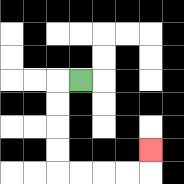{'start': '[3, 3]', 'end': '[6, 6]', 'path_directions': 'L,D,D,D,D,R,R,R,R,U', 'path_coordinates': '[[3, 3], [2, 3], [2, 4], [2, 5], [2, 6], [2, 7], [3, 7], [4, 7], [5, 7], [6, 7], [6, 6]]'}